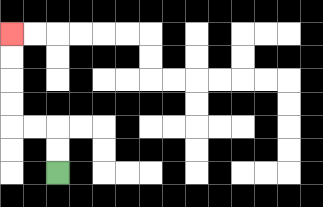{'start': '[2, 7]', 'end': '[0, 1]', 'path_directions': 'U,U,L,L,U,U,U,U', 'path_coordinates': '[[2, 7], [2, 6], [2, 5], [1, 5], [0, 5], [0, 4], [0, 3], [0, 2], [0, 1]]'}